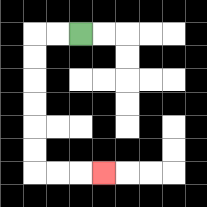{'start': '[3, 1]', 'end': '[4, 7]', 'path_directions': 'L,L,D,D,D,D,D,D,R,R,R', 'path_coordinates': '[[3, 1], [2, 1], [1, 1], [1, 2], [1, 3], [1, 4], [1, 5], [1, 6], [1, 7], [2, 7], [3, 7], [4, 7]]'}